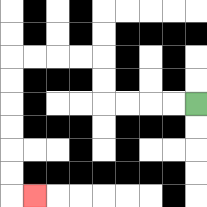{'start': '[8, 4]', 'end': '[1, 8]', 'path_directions': 'L,L,L,L,U,U,L,L,L,L,D,D,D,D,D,D,R', 'path_coordinates': '[[8, 4], [7, 4], [6, 4], [5, 4], [4, 4], [4, 3], [4, 2], [3, 2], [2, 2], [1, 2], [0, 2], [0, 3], [0, 4], [0, 5], [0, 6], [0, 7], [0, 8], [1, 8]]'}